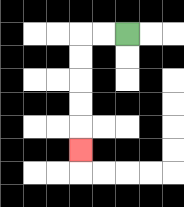{'start': '[5, 1]', 'end': '[3, 6]', 'path_directions': 'L,L,D,D,D,D,D', 'path_coordinates': '[[5, 1], [4, 1], [3, 1], [3, 2], [3, 3], [3, 4], [3, 5], [3, 6]]'}